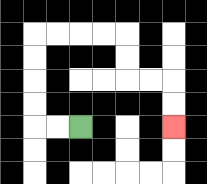{'start': '[3, 5]', 'end': '[7, 5]', 'path_directions': 'L,L,U,U,U,U,R,R,R,R,D,D,R,R,D,D', 'path_coordinates': '[[3, 5], [2, 5], [1, 5], [1, 4], [1, 3], [1, 2], [1, 1], [2, 1], [3, 1], [4, 1], [5, 1], [5, 2], [5, 3], [6, 3], [7, 3], [7, 4], [7, 5]]'}